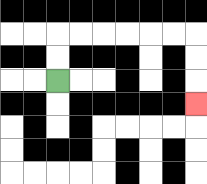{'start': '[2, 3]', 'end': '[8, 4]', 'path_directions': 'U,U,R,R,R,R,R,R,D,D,D', 'path_coordinates': '[[2, 3], [2, 2], [2, 1], [3, 1], [4, 1], [5, 1], [6, 1], [7, 1], [8, 1], [8, 2], [8, 3], [8, 4]]'}